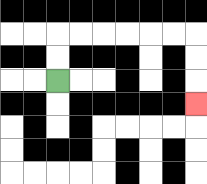{'start': '[2, 3]', 'end': '[8, 4]', 'path_directions': 'U,U,R,R,R,R,R,R,D,D,D', 'path_coordinates': '[[2, 3], [2, 2], [2, 1], [3, 1], [4, 1], [5, 1], [6, 1], [7, 1], [8, 1], [8, 2], [8, 3], [8, 4]]'}